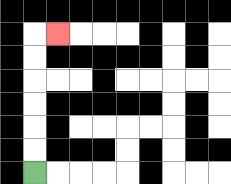{'start': '[1, 7]', 'end': '[2, 1]', 'path_directions': 'U,U,U,U,U,U,R', 'path_coordinates': '[[1, 7], [1, 6], [1, 5], [1, 4], [1, 3], [1, 2], [1, 1], [2, 1]]'}